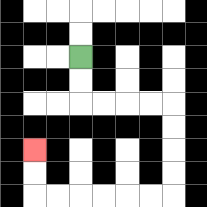{'start': '[3, 2]', 'end': '[1, 6]', 'path_directions': 'D,D,R,R,R,R,D,D,D,D,L,L,L,L,L,L,U,U', 'path_coordinates': '[[3, 2], [3, 3], [3, 4], [4, 4], [5, 4], [6, 4], [7, 4], [7, 5], [7, 6], [7, 7], [7, 8], [6, 8], [5, 8], [4, 8], [3, 8], [2, 8], [1, 8], [1, 7], [1, 6]]'}